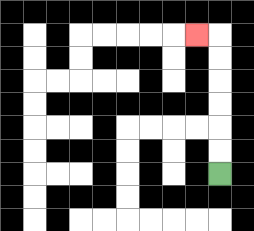{'start': '[9, 7]', 'end': '[8, 1]', 'path_directions': 'U,U,U,U,U,U,L', 'path_coordinates': '[[9, 7], [9, 6], [9, 5], [9, 4], [9, 3], [9, 2], [9, 1], [8, 1]]'}